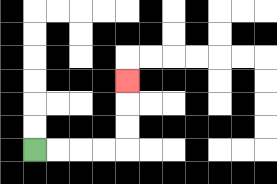{'start': '[1, 6]', 'end': '[5, 3]', 'path_directions': 'R,R,R,R,U,U,U', 'path_coordinates': '[[1, 6], [2, 6], [3, 6], [4, 6], [5, 6], [5, 5], [5, 4], [5, 3]]'}